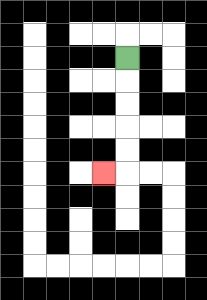{'start': '[5, 2]', 'end': '[4, 7]', 'path_directions': 'D,D,D,D,D,L', 'path_coordinates': '[[5, 2], [5, 3], [5, 4], [5, 5], [5, 6], [5, 7], [4, 7]]'}